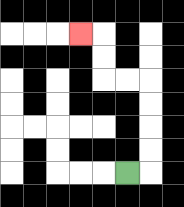{'start': '[5, 7]', 'end': '[3, 1]', 'path_directions': 'R,U,U,U,U,L,L,U,U,L', 'path_coordinates': '[[5, 7], [6, 7], [6, 6], [6, 5], [6, 4], [6, 3], [5, 3], [4, 3], [4, 2], [4, 1], [3, 1]]'}